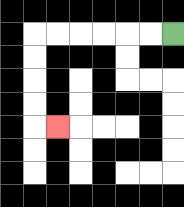{'start': '[7, 1]', 'end': '[2, 5]', 'path_directions': 'L,L,L,L,L,L,D,D,D,D,R', 'path_coordinates': '[[7, 1], [6, 1], [5, 1], [4, 1], [3, 1], [2, 1], [1, 1], [1, 2], [1, 3], [1, 4], [1, 5], [2, 5]]'}